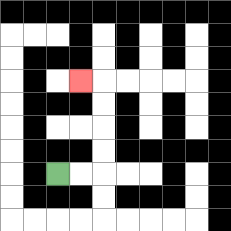{'start': '[2, 7]', 'end': '[3, 3]', 'path_directions': 'R,R,U,U,U,U,L', 'path_coordinates': '[[2, 7], [3, 7], [4, 7], [4, 6], [4, 5], [4, 4], [4, 3], [3, 3]]'}